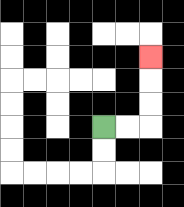{'start': '[4, 5]', 'end': '[6, 2]', 'path_directions': 'R,R,U,U,U', 'path_coordinates': '[[4, 5], [5, 5], [6, 5], [6, 4], [6, 3], [6, 2]]'}